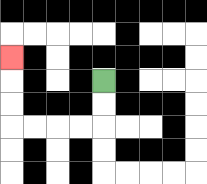{'start': '[4, 3]', 'end': '[0, 2]', 'path_directions': 'D,D,L,L,L,L,U,U,U', 'path_coordinates': '[[4, 3], [4, 4], [4, 5], [3, 5], [2, 5], [1, 5], [0, 5], [0, 4], [0, 3], [0, 2]]'}